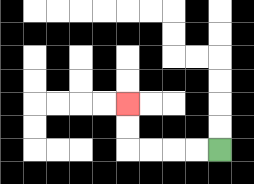{'start': '[9, 6]', 'end': '[5, 4]', 'path_directions': 'L,L,L,L,U,U', 'path_coordinates': '[[9, 6], [8, 6], [7, 6], [6, 6], [5, 6], [5, 5], [5, 4]]'}